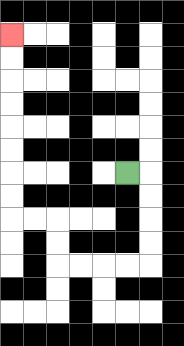{'start': '[5, 7]', 'end': '[0, 1]', 'path_directions': 'R,D,D,D,D,L,L,L,L,U,U,L,L,U,U,U,U,U,U,U,U', 'path_coordinates': '[[5, 7], [6, 7], [6, 8], [6, 9], [6, 10], [6, 11], [5, 11], [4, 11], [3, 11], [2, 11], [2, 10], [2, 9], [1, 9], [0, 9], [0, 8], [0, 7], [0, 6], [0, 5], [0, 4], [0, 3], [0, 2], [0, 1]]'}